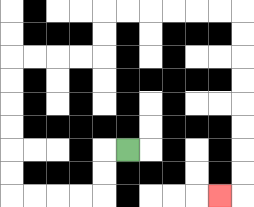{'start': '[5, 6]', 'end': '[9, 8]', 'path_directions': 'L,D,D,L,L,L,L,U,U,U,U,U,U,R,R,R,R,U,U,R,R,R,R,R,R,D,D,D,D,D,D,D,D,L', 'path_coordinates': '[[5, 6], [4, 6], [4, 7], [4, 8], [3, 8], [2, 8], [1, 8], [0, 8], [0, 7], [0, 6], [0, 5], [0, 4], [0, 3], [0, 2], [1, 2], [2, 2], [3, 2], [4, 2], [4, 1], [4, 0], [5, 0], [6, 0], [7, 0], [8, 0], [9, 0], [10, 0], [10, 1], [10, 2], [10, 3], [10, 4], [10, 5], [10, 6], [10, 7], [10, 8], [9, 8]]'}